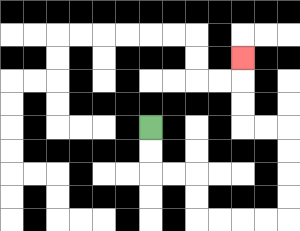{'start': '[6, 5]', 'end': '[10, 2]', 'path_directions': 'D,D,R,R,D,D,R,R,R,R,U,U,U,U,L,L,U,U,U', 'path_coordinates': '[[6, 5], [6, 6], [6, 7], [7, 7], [8, 7], [8, 8], [8, 9], [9, 9], [10, 9], [11, 9], [12, 9], [12, 8], [12, 7], [12, 6], [12, 5], [11, 5], [10, 5], [10, 4], [10, 3], [10, 2]]'}